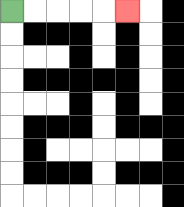{'start': '[0, 0]', 'end': '[5, 0]', 'path_directions': 'R,R,R,R,R', 'path_coordinates': '[[0, 0], [1, 0], [2, 0], [3, 0], [4, 0], [5, 0]]'}